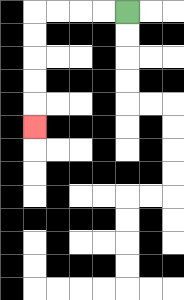{'start': '[5, 0]', 'end': '[1, 5]', 'path_directions': 'L,L,L,L,D,D,D,D,D', 'path_coordinates': '[[5, 0], [4, 0], [3, 0], [2, 0], [1, 0], [1, 1], [1, 2], [1, 3], [1, 4], [1, 5]]'}